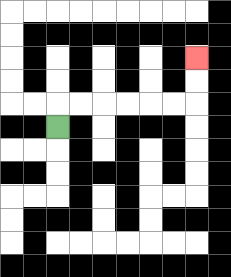{'start': '[2, 5]', 'end': '[8, 2]', 'path_directions': 'U,R,R,R,R,R,R,U,U', 'path_coordinates': '[[2, 5], [2, 4], [3, 4], [4, 4], [5, 4], [6, 4], [7, 4], [8, 4], [8, 3], [8, 2]]'}